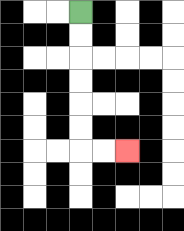{'start': '[3, 0]', 'end': '[5, 6]', 'path_directions': 'D,D,D,D,D,D,R,R', 'path_coordinates': '[[3, 0], [3, 1], [3, 2], [3, 3], [3, 4], [3, 5], [3, 6], [4, 6], [5, 6]]'}